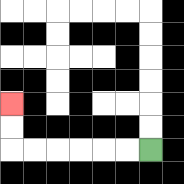{'start': '[6, 6]', 'end': '[0, 4]', 'path_directions': 'L,L,L,L,L,L,U,U', 'path_coordinates': '[[6, 6], [5, 6], [4, 6], [3, 6], [2, 6], [1, 6], [0, 6], [0, 5], [0, 4]]'}